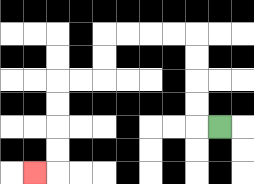{'start': '[9, 5]', 'end': '[1, 7]', 'path_directions': 'L,U,U,U,U,L,L,L,L,D,D,L,L,D,D,D,D,L', 'path_coordinates': '[[9, 5], [8, 5], [8, 4], [8, 3], [8, 2], [8, 1], [7, 1], [6, 1], [5, 1], [4, 1], [4, 2], [4, 3], [3, 3], [2, 3], [2, 4], [2, 5], [2, 6], [2, 7], [1, 7]]'}